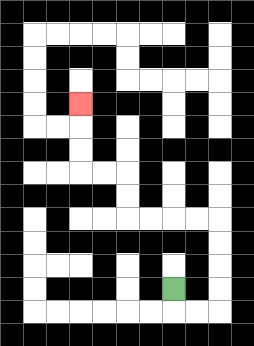{'start': '[7, 12]', 'end': '[3, 4]', 'path_directions': 'D,R,R,U,U,U,U,L,L,L,L,U,U,L,L,U,U,U', 'path_coordinates': '[[7, 12], [7, 13], [8, 13], [9, 13], [9, 12], [9, 11], [9, 10], [9, 9], [8, 9], [7, 9], [6, 9], [5, 9], [5, 8], [5, 7], [4, 7], [3, 7], [3, 6], [3, 5], [3, 4]]'}